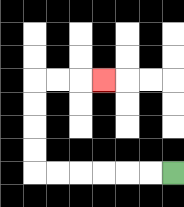{'start': '[7, 7]', 'end': '[4, 3]', 'path_directions': 'L,L,L,L,L,L,U,U,U,U,R,R,R', 'path_coordinates': '[[7, 7], [6, 7], [5, 7], [4, 7], [3, 7], [2, 7], [1, 7], [1, 6], [1, 5], [1, 4], [1, 3], [2, 3], [3, 3], [4, 3]]'}